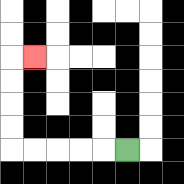{'start': '[5, 6]', 'end': '[1, 2]', 'path_directions': 'L,L,L,L,L,U,U,U,U,R', 'path_coordinates': '[[5, 6], [4, 6], [3, 6], [2, 6], [1, 6], [0, 6], [0, 5], [0, 4], [0, 3], [0, 2], [1, 2]]'}